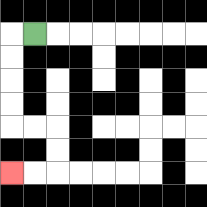{'start': '[1, 1]', 'end': '[0, 7]', 'path_directions': 'L,D,D,D,D,R,R,D,D,L,L', 'path_coordinates': '[[1, 1], [0, 1], [0, 2], [0, 3], [0, 4], [0, 5], [1, 5], [2, 5], [2, 6], [2, 7], [1, 7], [0, 7]]'}